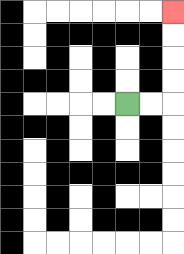{'start': '[5, 4]', 'end': '[7, 0]', 'path_directions': 'R,R,U,U,U,U', 'path_coordinates': '[[5, 4], [6, 4], [7, 4], [7, 3], [7, 2], [7, 1], [7, 0]]'}